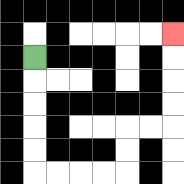{'start': '[1, 2]', 'end': '[7, 1]', 'path_directions': 'D,D,D,D,D,R,R,R,R,U,U,R,R,U,U,U,U', 'path_coordinates': '[[1, 2], [1, 3], [1, 4], [1, 5], [1, 6], [1, 7], [2, 7], [3, 7], [4, 7], [5, 7], [5, 6], [5, 5], [6, 5], [7, 5], [7, 4], [7, 3], [7, 2], [7, 1]]'}